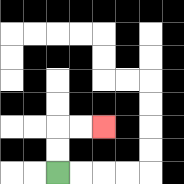{'start': '[2, 7]', 'end': '[4, 5]', 'path_directions': 'U,U,R,R', 'path_coordinates': '[[2, 7], [2, 6], [2, 5], [3, 5], [4, 5]]'}